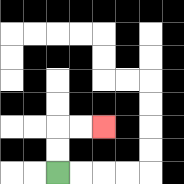{'start': '[2, 7]', 'end': '[4, 5]', 'path_directions': 'U,U,R,R', 'path_coordinates': '[[2, 7], [2, 6], [2, 5], [3, 5], [4, 5]]'}